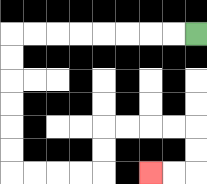{'start': '[8, 1]', 'end': '[6, 7]', 'path_directions': 'L,L,L,L,L,L,L,L,D,D,D,D,D,D,R,R,R,R,U,U,R,R,R,R,D,D,L,L', 'path_coordinates': '[[8, 1], [7, 1], [6, 1], [5, 1], [4, 1], [3, 1], [2, 1], [1, 1], [0, 1], [0, 2], [0, 3], [0, 4], [0, 5], [0, 6], [0, 7], [1, 7], [2, 7], [3, 7], [4, 7], [4, 6], [4, 5], [5, 5], [6, 5], [7, 5], [8, 5], [8, 6], [8, 7], [7, 7], [6, 7]]'}